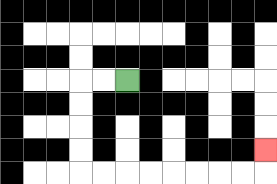{'start': '[5, 3]', 'end': '[11, 6]', 'path_directions': 'L,L,D,D,D,D,R,R,R,R,R,R,R,R,U', 'path_coordinates': '[[5, 3], [4, 3], [3, 3], [3, 4], [3, 5], [3, 6], [3, 7], [4, 7], [5, 7], [6, 7], [7, 7], [8, 7], [9, 7], [10, 7], [11, 7], [11, 6]]'}